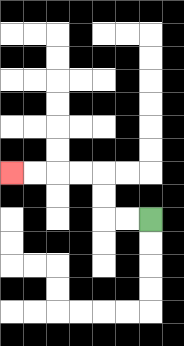{'start': '[6, 9]', 'end': '[0, 7]', 'path_directions': 'L,L,U,U,L,L,L,L', 'path_coordinates': '[[6, 9], [5, 9], [4, 9], [4, 8], [4, 7], [3, 7], [2, 7], [1, 7], [0, 7]]'}